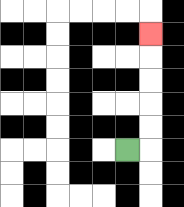{'start': '[5, 6]', 'end': '[6, 1]', 'path_directions': 'R,U,U,U,U,U', 'path_coordinates': '[[5, 6], [6, 6], [6, 5], [6, 4], [6, 3], [6, 2], [6, 1]]'}